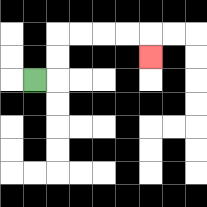{'start': '[1, 3]', 'end': '[6, 2]', 'path_directions': 'R,U,U,R,R,R,R,D', 'path_coordinates': '[[1, 3], [2, 3], [2, 2], [2, 1], [3, 1], [4, 1], [5, 1], [6, 1], [6, 2]]'}